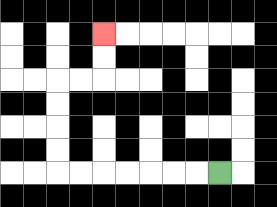{'start': '[9, 7]', 'end': '[4, 1]', 'path_directions': 'L,L,L,L,L,L,L,U,U,U,U,R,R,U,U', 'path_coordinates': '[[9, 7], [8, 7], [7, 7], [6, 7], [5, 7], [4, 7], [3, 7], [2, 7], [2, 6], [2, 5], [2, 4], [2, 3], [3, 3], [4, 3], [4, 2], [4, 1]]'}